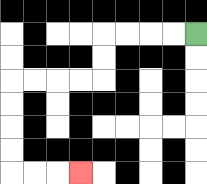{'start': '[8, 1]', 'end': '[3, 7]', 'path_directions': 'L,L,L,L,D,D,L,L,L,L,D,D,D,D,R,R,R', 'path_coordinates': '[[8, 1], [7, 1], [6, 1], [5, 1], [4, 1], [4, 2], [4, 3], [3, 3], [2, 3], [1, 3], [0, 3], [0, 4], [0, 5], [0, 6], [0, 7], [1, 7], [2, 7], [3, 7]]'}